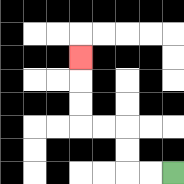{'start': '[7, 7]', 'end': '[3, 2]', 'path_directions': 'L,L,U,U,L,L,U,U,U', 'path_coordinates': '[[7, 7], [6, 7], [5, 7], [5, 6], [5, 5], [4, 5], [3, 5], [3, 4], [3, 3], [3, 2]]'}